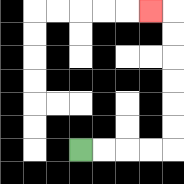{'start': '[3, 6]', 'end': '[6, 0]', 'path_directions': 'R,R,R,R,U,U,U,U,U,U,L', 'path_coordinates': '[[3, 6], [4, 6], [5, 6], [6, 6], [7, 6], [7, 5], [7, 4], [7, 3], [7, 2], [7, 1], [7, 0], [6, 0]]'}